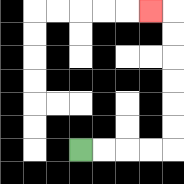{'start': '[3, 6]', 'end': '[6, 0]', 'path_directions': 'R,R,R,R,U,U,U,U,U,U,L', 'path_coordinates': '[[3, 6], [4, 6], [5, 6], [6, 6], [7, 6], [7, 5], [7, 4], [7, 3], [7, 2], [7, 1], [7, 0], [6, 0]]'}